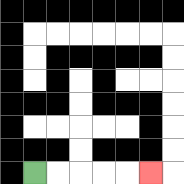{'start': '[1, 7]', 'end': '[6, 7]', 'path_directions': 'R,R,R,R,R', 'path_coordinates': '[[1, 7], [2, 7], [3, 7], [4, 7], [5, 7], [6, 7]]'}